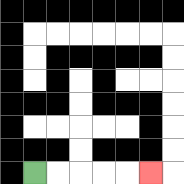{'start': '[1, 7]', 'end': '[6, 7]', 'path_directions': 'R,R,R,R,R', 'path_coordinates': '[[1, 7], [2, 7], [3, 7], [4, 7], [5, 7], [6, 7]]'}